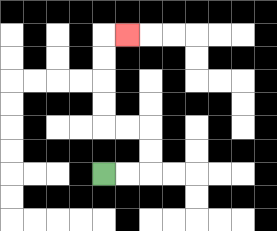{'start': '[4, 7]', 'end': '[5, 1]', 'path_directions': 'R,R,U,U,L,L,U,U,U,U,R', 'path_coordinates': '[[4, 7], [5, 7], [6, 7], [6, 6], [6, 5], [5, 5], [4, 5], [4, 4], [4, 3], [4, 2], [4, 1], [5, 1]]'}